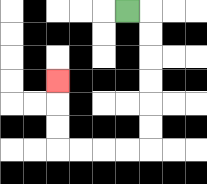{'start': '[5, 0]', 'end': '[2, 3]', 'path_directions': 'R,D,D,D,D,D,D,L,L,L,L,U,U,U', 'path_coordinates': '[[5, 0], [6, 0], [6, 1], [6, 2], [6, 3], [6, 4], [6, 5], [6, 6], [5, 6], [4, 6], [3, 6], [2, 6], [2, 5], [2, 4], [2, 3]]'}